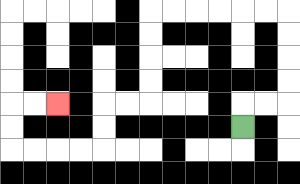{'start': '[10, 5]', 'end': '[2, 4]', 'path_directions': 'U,R,R,U,U,U,U,L,L,L,L,L,L,D,D,D,D,L,L,D,D,L,L,L,L,U,U,R,R', 'path_coordinates': '[[10, 5], [10, 4], [11, 4], [12, 4], [12, 3], [12, 2], [12, 1], [12, 0], [11, 0], [10, 0], [9, 0], [8, 0], [7, 0], [6, 0], [6, 1], [6, 2], [6, 3], [6, 4], [5, 4], [4, 4], [4, 5], [4, 6], [3, 6], [2, 6], [1, 6], [0, 6], [0, 5], [0, 4], [1, 4], [2, 4]]'}